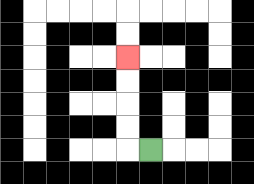{'start': '[6, 6]', 'end': '[5, 2]', 'path_directions': 'L,U,U,U,U', 'path_coordinates': '[[6, 6], [5, 6], [5, 5], [5, 4], [5, 3], [5, 2]]'}